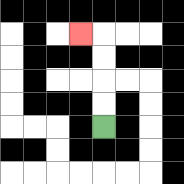{'start': '[4, 5]', 'end': '[3, 1]', 'path_directions': 'U,U,U,U,L', 'path_coordinates': '[[4, 5], [4, 4], [4, 3], [4, 2], [4, 1], [3, 1]]'}